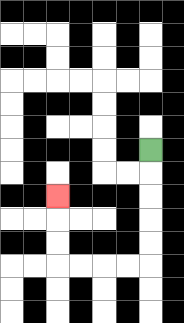{'start': '[6, 6]', 'end': '[2, 8]', 'path_directions': 'D,D,D,D,D,L,L,L,L,U,U,U', 'path_coordinates': '[[6, 6], [6, 7], [6, 8], [6, 9], [6, 10], [6, 11], [5, 11], [4, 11], [3, 11], [2, 11], [2, 10], [2, 9], [2, 8]]'}